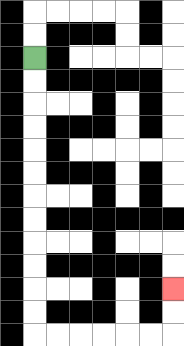{'start': '[1, 2]', 'end': '[7, 12]', 'path_directions': 'D,D,D,D,D,D,D,D,D,D,D,D,R,R,R,R,R,R,U,U', 'path_coordinates': '[[1, 2], [1, 3], [1, 4], [1, 5], [1, 6], [1, 7], [1, 8], [1, 9], [1, 10], [1, 11], [1, 12], [1, 13], [1, 14], [2, 14], [3, 14], [4, 14], [5, 14], [6, 14], [7, 14], [7, 13], [7, 12]]'}